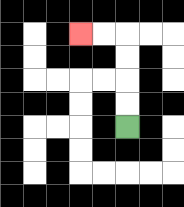{'start': '[5, 5]', 'end': '[3, 1]', 'path_directions': 'U,U,U,U,L,L', 'path_coordinates': '[[5, 5], [5, 4], [5, 3], [5, 2], [5, 1], [4, 1], [3, 1]]'}